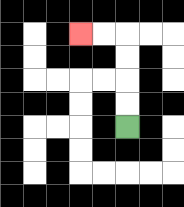{'start': '[5, 5]', 'end': '[3, 1]', 'path_directions': 'U,U,U,U,L,L', 'path_coordinates': '[[5, 5], [5, 4], [5, 3], [5, 2], [5, 1], [4, 1], [3, 1]]'}